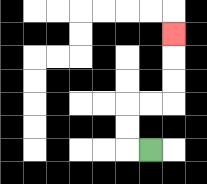{'start': '[6, 6]', 'end': '[7, 1]', 'path_directions': 'L,U,U,R,R,U,U,U', 'path_coordinates': '[[6, 6], [5, 6], [5, 5], [5, 4], [6, 4], [7, 4], [7, 3], [7, 2], [7, 1]]'}